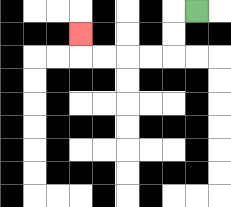{'start': '[8, 0]', 'end': '[3, 1]', 'path_directions': 'L,D,D,L,L,L,L,U', 'path_coordinates': '[[8, 0], [7, 0], [7, 1], [7, 2], [6, 2], [5, 2], [4, 2], [3, 2], [3, 1]]'}